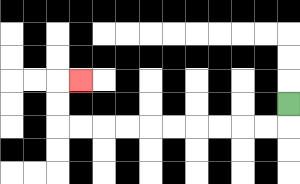{'start': '[12, 4]', 'end': '[3, 3]', 'path_directions': 'D,L,L,L,L,L,L,L,L,L,L,U,U,R', 'path_coordinates': '[[12, 4], [12, 5], [11, 5], [10, 5], [9, 5], [8, 5], [7, 5], [6, 5], [5, 5], [4, 5], [3, 5], [2, 5], [2, 4], [2, 3], [3, 3]]'}